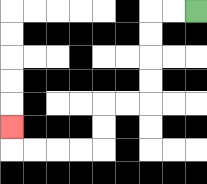{'start': '[8, 0]', 'end': '[0, 5]', 'path_directions': 'L,L,D,D,D,D,L,L,D,D,L,L,L,L,U', 'path_coordinates': '[[8, 0], [7, 0], [6, 0], [6, 1], [6, 2], [6, 3], [6, 4], [5, 4], [4, 4], [4, 5], [4, 6], [3, 6], [2, 6], [1, 6], [0, 6], [0, 5]]'}